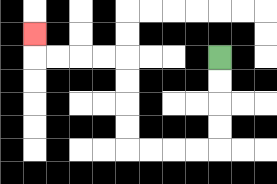{'start': '[9, 2]', 'end': '[1, 1]', 'path_directions': 'D,D,D,D,L,L,L,L,U,U,U,U,L,L,L,L,U', 'path_coordinates': '[[9, 2], [9, 3], [9, 4], [9, 5], [9, 6], [8, 6], [7, 6], [6, 6], [5, 6], [5, 5], [5, 4], [5, 3], [5, 2], [4, 2], [3, 2], [2, 2], [1, 2], [1, 1]]'}